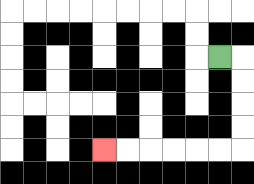{'start': '[9, 2]', 'end': '[4, 6]', 'path_directions': 'R,D,D,D,D,L,L,L,L,L,L', 'path_coordinates': '[[9, 2], [10, 2], [10, 3], [10, 4], [10, 5], [10, 6], [9, 6], [8, 6], [7, 6], [6, 6], [5, 6], [4, 6]]'}